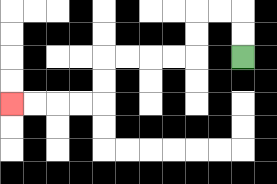{'start': '[10, 2]', 'end': '[0, 4]', 'path_directions': 'U,U,L,L,D,D,L,L,L,L,D,D,L,L,L,L', 'path_coordinates': '[[10, 2], [10, 1], [10, 0], [9, 0], [8, 0], [8, 1], [8, 2], [7, 2], [6, 2], [5, 2], [4, 2], [4, 3], [4, 4], [3, 4], [2, 4], [1, 4], [0, 4]]'}